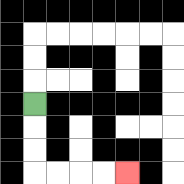{'start': '[1, 4]', 'end': '[5, 7]', 'path_directions': 'D,D,D,R,R,R,R', 'path_coordinates': '[[1, 4], [1, 5], [1, 6], [1, 7], [2, 7], [3, 7], [4, 7], [5, 7]]'}